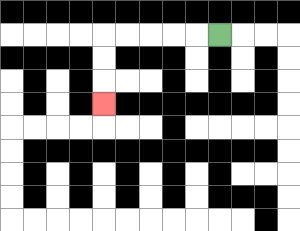{'start': '[9, 1]', 'end': '[4, 4]', 'path_directions': 'L,L,L,L,L,D,D,D', 'path_coordinates': '[[9, 1], [8, 1], [7, 1], [6, 1], [5, 1], [4, 1], [4, 2], [4, 3], [4, 4]]'}